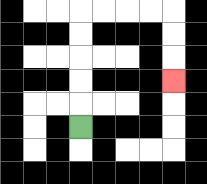{'start': '[3, 5]', 'end': '[7, 3]', 'path_directions': 'U,U,U,U,U,R,R,R,R,D,D,D', 'path_coordinates': '[[3, 5], [3, 4], [3, 3], [3, 2], [3, 1], [3, 0], [4, 0], [5, 0], [6, 0], [7, 0], [7, 1], [7, 2], [7, 3]]'}